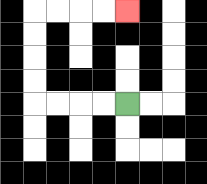{'start': '[5, 4]', 'end': '[5, 0]', 'path_directions': 'L,L,L,L,U,U,U,U,R,R,R,R', 'path_coordinates': '[[5, 4], [4, 4], [3, 4], [2, 4], [1, 4], [1, 3], [1, 2], [1, 1], [1, 0], [2, 0], [3, 0], [4, 0], [5, 0]]'}